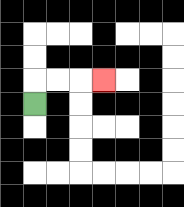{'start': '[1, 4]', 'end': '[4, 3]', 'path_directions': 'U,R,R,R', 'path_coordinates': '[[1, 4], [1, 3], [2, 3], [3, 3], [4, 3]]'}